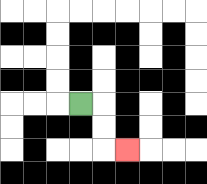{'start': '[3, 4]', 'end': '[5, 6]', 'path_directions': 'R,D,D,R', 'path_coordinates': '[[3, 4], [4, 4], [4, 5], [4, 6], [5, 6]]'}